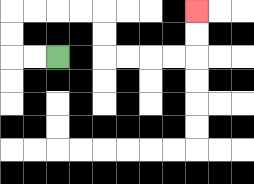{'start': '[2, 2]', 'end': '[8, 0]', 'path_directions': 'L,L,U,U,R,R,R,R,D,D,R,R,R,R,U,U', 'path_coordinates': '[[2, 2], [1, 2], [0, 2], [0, 1], [0, 0], [1, 0], [2, 0], [3, 0], [4, 0], [4, 1], [4, 2], [5, 2], [6, 2], [7, 2], [8, 2], [8, 1], [8, 0]]'}